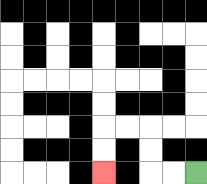{'start': '[8, 7]', 'end': '[4, 7]', 'path_directions': 'L,L,U,U,L,L,D,D', 'path_coordinates': '[[8, 7], [7, 7], [6, 7], [6, 6], [6, 5], [5, 5], [4, 5], [4, 6], [4, 7]]'}